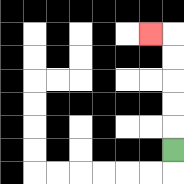{'start': '[7, 6]', 'end': '[6, 1]', 'path_directions': 'U,U,U,U,U,L', 'path_coordinates': '[[7, 6], [7, 5], [7, 4], [7, 3], [7, 2], [7, 1], [6, 1]]'}